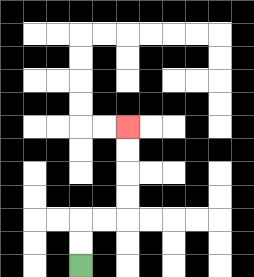{'start': '[3, 11]', 'end': '[5, 5]', 'path_directions': 'U,U,R,R,U,U,U,U', 'path_coordinates': '[[3, 11], [3, 10], [3, 9], [4, 9], [5, 9], [5, 8], [5, 7], [5, 6], [5, 5]]'}